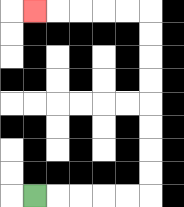{'start': '[1, 8]', 'end': '[1, 0]', 'path_directions': 'R,R,R,R,R,U,U,U,U,U,U,U,U,L,L,L,L,L', 'path_coordinates': '[[1, 8], [2, 8], [3, 8], [4, 8], [5, 8], [6, 8], [6, 7], [6, 6], [6, 5], [6, 4], [6, 3], [6, 2], [6, 1], [6, 0], [5, 0], [4, 0], [3, 0], [2, 0], [1, 0]]'}